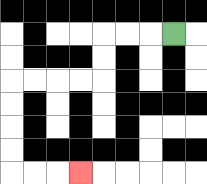{'start': '[7, 1]', 'end': '[3, 7]', 'path_directions': 'L,L,L,D,D,L,L,L,L,D,D,D,D,R,R,R', 'path_coordinates': '[[7, 1], [6, 1], [5, 1], [4, 1], [4, 2], [4, 3], [3, 3], [2, 3], [1, 3], [0, 3], [0, 4], [0, 5], [0, 6], [0, 7], [1, 7], [2, 7], [3, 7]]'}